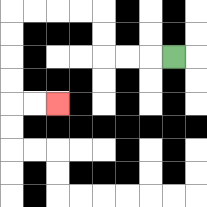{'start': '[7, 2]', 'end': '[2, 4]', 'path_directions': 'L,L,L,U,U,L,L,L,L,D,D,D,D,R,R', 'path_coordinates': '[[7, 2], [6, 2], [5, 2], [4, 2], [4, 1], [4, 0], [3, 0], [2, 0], [1, 0], [0, 0], [0, 1], [0, 2], [0, 3], [0, 4], [1, 4], [2, 4]]'}